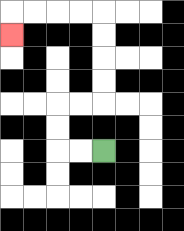{'start': '[4, 6]', 'end': '[0, 1]', 'path_directions': 'L,L,U,U,R,R,U,U,U,U,L,L,L,L,D', 'path_coordinates': '[[4, 6], [3, 6], [2, 6], [2, 5], [2, 4], [3, 4], [4, 4], [4, 3], [4, 2], [4, 1], [4, 0], [3, 0], [2, 0], [1, 0], [0, 0], [0, 1]]'}